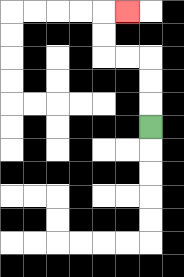{'start': '[6, 5]', 'end': '[5, 0]', 'path_directions': 'U,U,U,L,L,U,U,R', 'path_coordinates': '[[6, 5], [6, 4], [6, 3], [6, 2], [5, 2], [4, 2], [4, 1], [4, 0], [5, 0]]'}